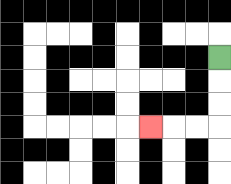{'start': '[9, 2]', 'end': '[6, 5]', 'path_directions': 'D,D,D,L,L,L', 'path_coordinates': '[[9, 2], [9, 3], [9, 4], [9, 5], [8, 5], [7, 5], [6, 5]]'}